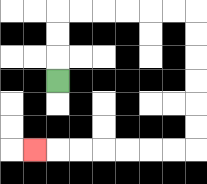{'start': '[2, 3]', 'end': '[1, 6]', 'path_directions': 'U,U,U,R,R,R,R,R,R,D,D,D,D,D,D,L,L,L,L,L,L,L', 'path_coordinates': '[[2, 3], [2, 2], [2, 1], [2, 0], [3, 0], [4, 0], [5, 0], [6, 0], [7, 0], [8, 0], [8, 1], [8, 2], [8, 3], [8, 4], [8, 5], [8, 6], [7, 6], [6, 6], [5, 6], [4, 6], [3, 6], [2, 6], [1, 6]]'}